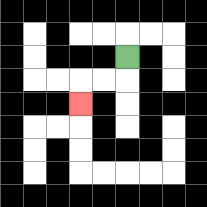{'start': '[5, 2]', 'end': '[3, 4]', 'path_directions': 'D,L,L,D', 'path_coordinates': '[[5, 2], [5, 3], [4, 3], [3, 3], [3, 4]]'}